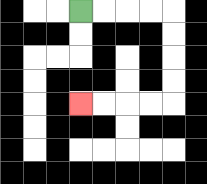{'start': '[3, 0]', 'end': '[3, 4]', 'path_directions': 'R,R,R,R,D,D,D,D,L,L,L,L', 'path_coordinates': '[[3, 0], [4, 0], [5, 0], [6, 0], [7, 0], [7, 1], [7, 2], [7, 3], [7, 4], [6, 4], [5, 4], [4, 4], [3, 4]]'}